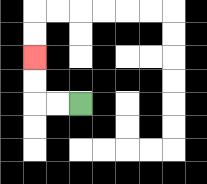{'start': '[3, 4]', 'end': '[1, 2]', 'path_directions': 'L,L,U,U', 'path_coordinates': '[[3, 4], [2, 4], [1, 4], [1, 3], [1, 2]]'}